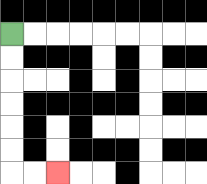{'start': '[0, 1]', 'end': '[2, 7]', 'path_directions': 'D,D,D,D,D,D,R,R', 'path_coordinates': '[[0, 1], [0, 2], [0, 3], [0, 4], [0, 5], [0, 6], [0, 7], [1, 7], [2, 7]]'}